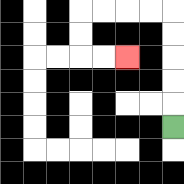{'start': '[7, 5]', 'end': '[5, 2]', 'path_directions': 'U,U,U,U,U,L,L,L,L,D,D,R,R', 'path_coordinates': '[[7, 5], [7, 4], [7, 3], [7, 2], [7, 1], [7, 0], [6, 0], [5, 0], [4, 0], [3, 0], [3, 1], [3, 2], [4, 2], [5, 2]]'}